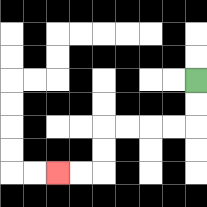{'start': '[8, 3]', 'end': '[2, 7]', 'path_directions': 'D,D,L,L,L,L,D,D,L,L', 'path_coordinates': '[[8, 3], [8, 4], [8, 5], [7, 5], [6, 5], [5, 5], [4, 5], [4, 6], [4, 7], [3, 7], [2, 7]]'}